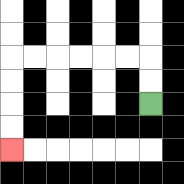{'start': '[6, 4]', 'end': '[0, 6]', 'path_directions': 'U,U,L,L,L,L,L,L,D,D,D,D', 'path_coordinates': '[[6, 4], [6, 3], [6, 2], [5, 2], [4, 2], [3, 2], [2, 2], [1, 2], [0, 2], [0, 3], [0, 4], [0, 5], [0, 6]]'}